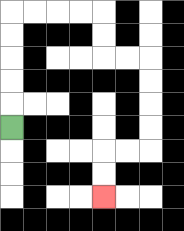{'start': '[0, 5]', 'end': '[4, 8]', 'path_directions': 'U,U,U,U,U,R,R,R,R,D,D,R,R,D,D,D,D,L,L,D,D', 'path_coordinates': '[[0, 5], [0, 4], [0, 3], [0, 2], [0, 1], [0, 0], [1, 0], [2, 0], [3, 0], [4, 0], [4, 1], [4, 2], [5, 2], [6, 2], [6, 3], [6, 4], [6, 5], [6, 6], [5, 6], [4, 6], [4, 7], [4, 8]]'}